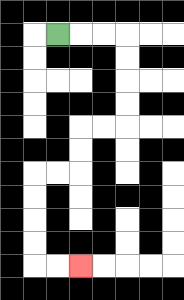{'start': '[2, 1]', 'end': '[3, 11]', 'path_directions': 'R,R,R,D,D,D,D,L,L,D,D,L,L,D,D,D,D,R,R', 'path_coordinates': '[[2, 1], [3, 1], [4, 1], [5, 1], [5, 2], [5, 3], [5, 4], [5, 5], [4, 5], [3, 5], [3, 6], [3, 7], [2, 7], [1, 7], [1, 8], [1, 9], [1, 10], [1, 11], [2, 11], [3, 11]]'}